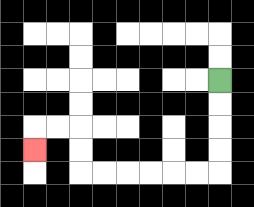{'start': '[9, 3]', 'end': '[1, 6]', 'path_directions': 'D,D,D,D,L,L,L,L,L,L,U,U,L,L,D', 'path_coordinates': '[[9, 3], [9, 4], [9, 5], [9, 6], [9, 7], [8, 7], [7, 7], [6, 7], [5, 7], [4, 7], [3, 7], [3, 6], [3, 5], [2, 5], [1, 5], [1, 6]]'}